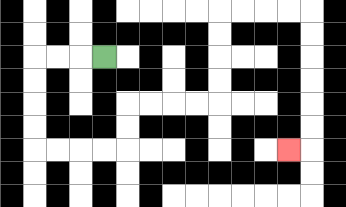{'start': '[4, 2]', 'end': '[12, 6]', 'path_directions': 'L,L,L,D,D,D,D,R,R,R,R,U,U,R,R,R,R,U,U,U,U,R,R,R,R,D,D,D,D,D,D,L', 'path_coordinates': '[[4, 2], [3, 2], [2, 2], [1, 2], [1, 3], [1, 4], [1, 5], [1, 6], [2, 6], [3, 6], [4, 6], [5, 6], [5, 5], [5, 4], [6, 4], [7, 4], [8, 4], [9, 4], [9, 3], [9, 2], [9, 1], [9, 0], [10, 0], [11, 0], [12, 0], [13, 0], [13, 1], [13, 2], [13, 3], [13, 4], [13, 5], [13, 6], [12, 6]]'}